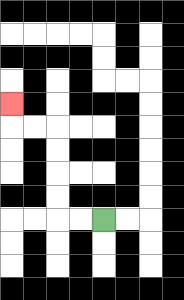{'start': '[4, 9]', 'end': '[0, 4]', 'path_directions': 'L,L,U,U,U,U,L,L,U', 'path_coordinates': '[[4, 9], [3, 9], [2, 9], [2, 8], [2, 7], [2, 6], [2, 5], [1, 5], [0, 5], [0, 4]]'}